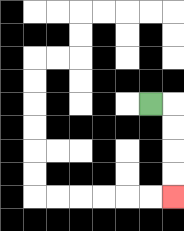{'start': '[6, 4]', 'end': '[7, 8]', 'path_directions': 'R,D,D,D,D', 'path_coordinates': '[[6, 4], [7, 4], [7, 5], [7, 6], [7, 7], [7, 8]]'}